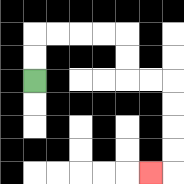{'start': '[1, 3]', 'end': '[6, 7]', 'path_directions': 'U,U,R,R,R,R,D,D,R,R,D,D,D,D,L', 'path_coordinates': '[[1, 3], [1, 2], [1, 1], [2, 1], [3, 1], [4, 1], [5, 1], [5, 2], [5, 3], [6, 3], [7, 3], [7, 4], [7, 5], [7, 6], [7, 7], [6, 7]]'}